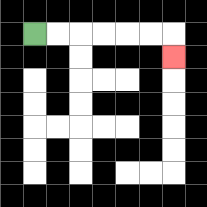{'start': '[1, 1]', 'end': '[7, 2]', 'path_directions': 'R,R,R,R,R,R,D', 'path_coordinates': '[[1, 1], [2, 1], [3, 1], [4, 1], [5, 1], [6, 1], [7, 1], [7, 2]]'}